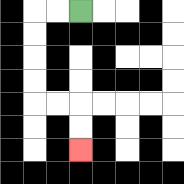{'start': '[3, 0]', 'end': '[3, 6]', 'path_directions': 'L,L,D,D,D,D,R,R,D,D', 'path_coordinates': '[[3, 0], [2, 0], [1, 0], [1, 1], [1, 2], [1, 3], [1, 4], [2, 4], [3, 4], [3, 5], [3, 6]]'}